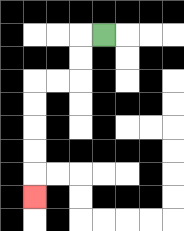{'start': '[4, 1]', 'end': '[1, 8]', 'path_directions': 'L,D,D,L,L,D,D,D,D,D', 'path_coordinates': '[[4, 1], [3, 1], [3, 2], [3, 3], [2, 3], [1, 3], [1, 4], [1, 5], [1, 6], [1, 7], [1, 8]]'}